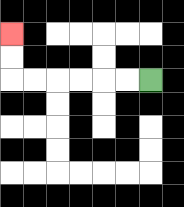{'start': '[6, 3]', 'end': '[0, 1]', 'path_directions': 'L,L,L,L,L,L,U,U', 'path_coordinates': '[[6, 3], [5, 3], [4, 3], [3, 3], [2, 3], [1, 3], [0, 3], [0, 2], [0, 1]]'}